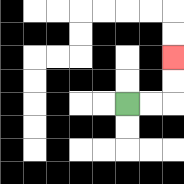{'start': '[5, 4]', 'end': '[7, 2]', 'path_directions': 'R,R,U,U', 'path_coordinates': '[[5, 4], [6, 4], [7, 4], [7, 3], [7, 2]]'}